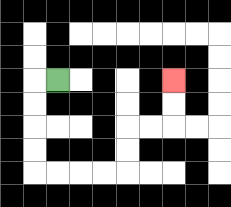{'start': '[2, 3]', 'end': '[7, 3]', 'path_directions': 'L,D,D,D,D,R,R,R,R,U,U,R,R,U,U', 'path_coordinates': '[[2, 3], [1, 3], [1, 4], [1, 5], [1, 6], [1, 7], [2, 7], [3, 7], [4, 7], [5, 7], [5, 6], [5, 5], [6, 5], [7, 5], [7, 4], [7, 3]]'}